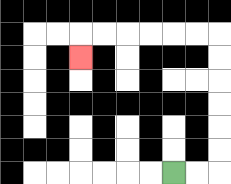{'start': '[7, 7]', 'end': '[3, 2]', 'path_directions': 'R,R,U,U,U,U,U,U,L,L,L,L,L,L,D', 'path_coordinates': '[[7, 7], [8, 7], [9, 7], [9, 6], [9, 5], [9, 4], [9, 3], [9, 2], [9, 1], [8, 1], [7, 1], [6, 1], [5, 1], [4, 1], [3, 1], [3, 2]]'}